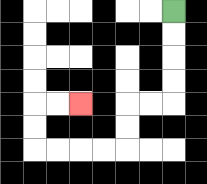{'start': '[7, 0]', 'end': '[3, 4]', 'path_directions': 'D,D,D,D,L,L,D,D,L,L,L,L,U,U,R,R', 'path_coordinates': '[[7, 0], [7, 1], [7, 2], [7, 3], [7, 4], [6, 4], [5, 4], [5, 5], [5, 6], [4, 6], [3, 6], [2, 6], [1, 6], [1, 5], [1, 4], [2, 4], [3, 4]]'}